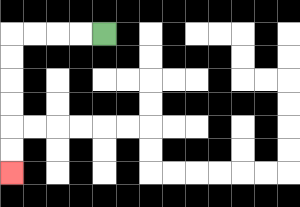{'start': '[4, 1]', 'end': '[0, 7]', 'path_directions': 'L,L,L,L,D,D,D,D,D,D', 'path_coordinates': '[[4, 1], [3, 1], [2, 1], [1, 1], [0, 1], [0, 2], [0, 3], [0, 4], [0, 5], [0, 6], [0, 7]]'}